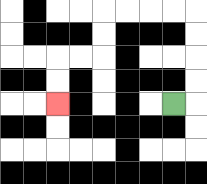{'start': '[7, 4]', 'end': '[2, 4]', 'path_directions': 'R,U,U,U,U,L,L,L,L,D,D,L,L,D,D', 'path_coordinates': '[[7, 4], [8, 4], [8, 3], [8, 2], [8, 1], [8, 0], [7, 0], [6, 0], [5, 0], [4, 0], [4, 1], [4, 2], [3, 2], [2, 2], [2, 3], [2, 4]]'}